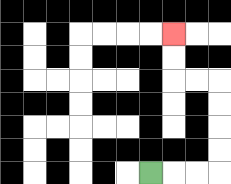{'start': '[6, 7]', 'end': '[7, 1]', 'path_directions': 'R,R,R,U,U,U,U,L,L,U,U', 'path_coordinates': '[[6, 7], [7, 7], [8, 7], [9, 7], [9, 6], [9, 5], [9, 4], [9, 3], [8, 3], [7, 3], [7, 2], [7, 1]]'}